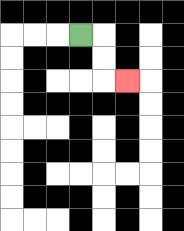{'start': '[3, 1]', 'end': '[5, 3]', 'path_directions': 'R,D,D,R', 'path_coordinates': '[[3, 1], [4, 1], [4, 2], [4, 3], [5, 3]]'}